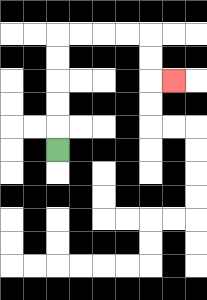{'start': '[2, 6]', 'end': '[7, 3]', 'path_directions': 'U,U,U,U,U,R,R,R,R,D,D,R', 'path_coordinates': '[[2, 6], [2, 5], [2, 4], [2, 3], [2, 2], [2, 1], [3, 1], [4, 1], [5, 1], [6, 1], [6, 2], [6, 3], [7, 3]]'}